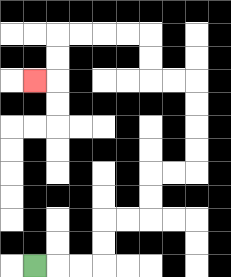{'start': '[1, 11]', 'end': '[1, 3]', 'path_directions': 'R,R,R,U,U,R,R,U,U,R,R,U,U,U,U,L,L,U,U,L,L,L,L,D,D,L', 'path_coordinates': '[[1, 11], [2, 11], [3, 11], [4, 11], [4, 10], [4, 9], [5, 9], [6, 9], [6, 8], [6, 7], [7, 7], [8, 7], [8, 6], [8, 5], [8, 4], [8, 3], [7, 3], [6, 3], [6, 2], [6, 1], [5, 1], [4, 1], [3, 1], [2, 1], [2, 2], [2, 3], [1, 3]]'}